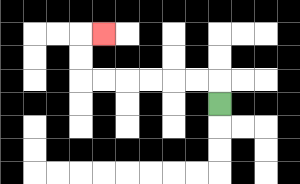{'start': '[9, 4]', 'end': '[4, 1]', 'path_directions': 'U,L,L,L,L,L,L,U,U,R', 'path_coordinates': '[[9, 4], [9, 3], [8, 3], [7, 3], [6, 3], [5, 3], [4, 3], [3, 3], [3, 2], [3, 1], [4, 1]]'}